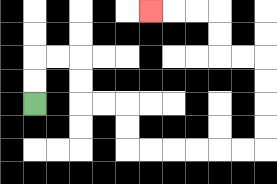{'start': '[1, 4]', 'end': '[6, 0]', 'path_directions': 'U,U,R,R,D,D,R,R,D,D,R,R,R,R,R,R,U,U,U,U,L,L,U,U,L,L,L', 'path_coordinates': '[[1, 4], [1, 3], [1, 2], [2, 2], [3, 2], [3, 3], [3, 4], [4, 4], [5, 4], [5, 5], [5, 6], [6, 6], [7, 6], [8, 6], [9, 6], [10, 6], [11, 6], [11, 5], [11, 4], [11, 3], [11, 2], [10, 2], [9, 2], [9, 1], [9, 0], [8, 0], [7, 0], [6, 0]]'}